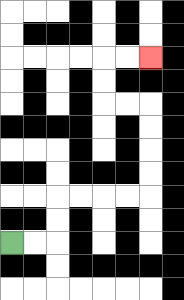{'start': '[0, 10]', 'end': '[6, 2]', 'path_directions': 'R,R,U,U,R,R,R,R,U,U,U,U,L,L,U,U,R,R', 'path_coordinates': '[[0, 10], [1, 10], [2, 10], [2, 9], [2, 8], [3, 8], [4, 8], [5, 8], [6, 8], [6, 7], [6, 6], [6, 5], [6, 4], [5, 4], [4, 4], [4, 3], [4, 2], [5, 2], [6, 2]]'}